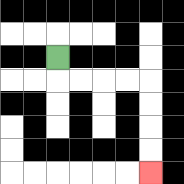{'start': '[2, 2]', 'end': '[6, 7]', 'path_directions': 'D,R,R,R,R,D,D,D,D', 'path_coordinates': '[[2, 2], [2, 3], [3, 3], [4, 3], [5, 3], [6, 3], [6, 4], [6, 5], [6, 6], [6, 7]]'}